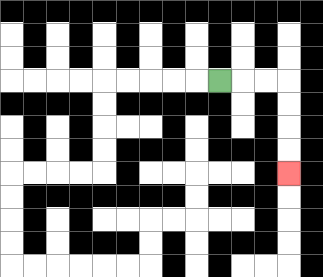{'start': '[9, 3]', 'end': '[12, 7]', 'path_directions': 'R,R,R,D,D,D,D', 'path_coordinates': '[[9, 3], [10, 3], [11, 3], [12, 3], [12, 4], [12, 5], [12, 6], [12, 7]]'}